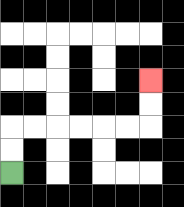{'start': '[0, 7]', 'end': '[6, 3]', 'path_directions': 'U,U,R,R,R,R,R,R,U,U', 'path_coordinates': '[[0, 7], [0, 6], [0, 5], [1, 5], [2, 5], [3, 5], [4, 5], [5, 5], [6, 5], [6, 4], [6, 3]]'}